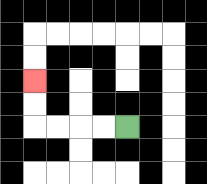{'start': '[5, 5]', 'end': '[1, 3]', 'path_directions': 'L,L,L,L,U,U', 'path_coordinates': '[[5, 5], [4, 5], [3, 5], [2, 5], [1, 5], [1, 4], [1, 3]]'}